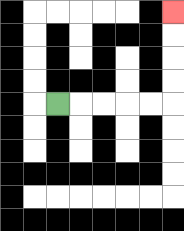{'start': '[2, 4]', 'end': '[7, 0]', 'path_directions': 'R,R,R,R,R,U,U,U,U', 'path_coordinates': '[[2, 4], [3, 4], [4, 4], [5, 4], [6, 4], [7, 4], [7, 3], [7, 2], [7, 1], [7, 0]]'}